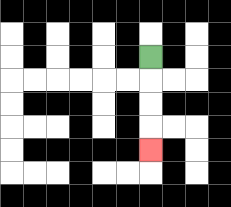{'start': '[6, 2]', 'end': '[6, 6]', 'path_directions': 'D,D,D,D', 'path_coordinates': '[[6, 2], [6, 3], [6, 4], [6, 5], [6, 6]]'}